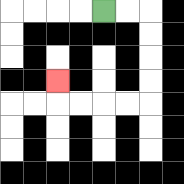{'start': '[4, 0]', 'end': '[2, 3]', 'path_directions': 'R,R,D,D,D,D,L,L,L,L,U', 'path_coordinates': '[[4, 0], [5, 0], [6, 0], [6, 1], [6, 2], [6, 3], [6, 4], [5, 4], [4, 4], [3, 4], [2, 4], [2, 3]]'}